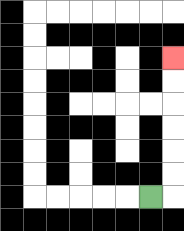{'start': '[6, 8]', 'end': '[7, 2]', 'path_directions': 'R,U,U,U,U,U,U', 'path_coordinates': '[[6, 8], [7, 8], [7, 7], [7, 6], [7, 5], [7, 4], [7, 3], [7, 2]]'}